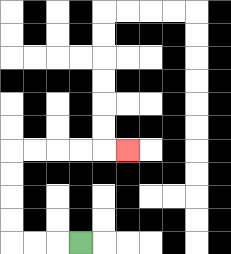{'start': '[3, 10]', 'end': '[5, 6]', 'path_directions': 'L,L,L,U,U,U,U,R,R,R,R,R', 'path_coordinates': '[[3, 10], [2, 10], [1, 10], [0, 10], [0, 9], [0, 8], [0, 7], [0, 6], [1, 6], [2, 6], [3, 6], [4, 6], [5, 6]]'}